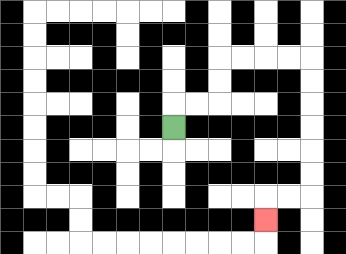{'start': '[7, 5]', 'end': '[11, 9]', 'path_directions': 'U,R,R,U,U,R,R,R,R,D,D,D,D,D,D,L,L,D', 'path_coordinates': '[[7, 5], [7, 4], [8, 4], [9, 4], [9, 3], [9, 2], [10, 2], [11, 2], [12, 2], [13, 2], [13, 3], [13, 4], [13, 5], [13, 6], [13, 7], [13, 8], [12, 8], [11, 8], [11, 9]]'}